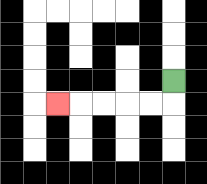{'start': '[7, 3]', 'end': '[2, 4]', 'path_directions': 'D,L,L,L,L,L', 'path_coordinates': '[[7, 3], [7, 4], [6, 4], [5, 4], [4, 4], [3, 4], [2, 4]]'}